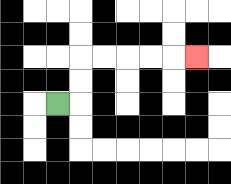{'start': '[2, 4]', 'end': '[8, 2]', 'path_directions': 'R,U,U,R,R,R,R,R', 'path_coordinates': '[[2, 4], [3, 4], [3, 3], [3, 2], [4, 2], [5, 2], [6, 2], [7, 2], [8, 2]]'}